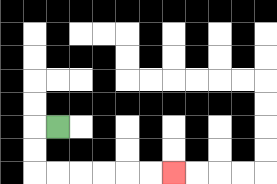{'start': '[2, 5]', 'end': '[7, 7]', 'path_directions': 'L,D,D,R,R,R,R,R,R', 'path_coordinates': '[[2, 5], [1, 5], [1, 6], [1, 7], [2, 7], [3, 7], [4, 7], [5, 7], [6, 7], [7, 7]]'}